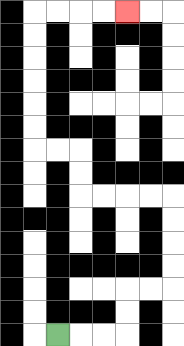{'start': '[2, 14]', 'end': '[5, 0]', 'path_directions': 'R,R,R,U,U,R,R,U,U,U,U,L,L,L,L,U,U,L,L,U,U,U,U,U,U,R,R,R,R', 'path_coordinates': '[[2, 14], [3, 14], [4, 14], [5, 14], [5, 13], [5, 12], [6, 12], [7, 12], [7, 11], [7, 10], [7, 9], [7, 8], [6, 8], [5, 8], [4, 8], [3, 8], [3, 7], [3, 6], [2, 6], [1, 6], [1, 5], [1, 4], [1, 3], [1, 2], [1, 1], [1, 0], [2, 0], [3, 0], [4, 0], [5, 0]]'}